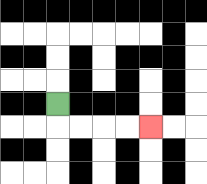{'start': '[2, 4]', 'end': '[6, 5]', 'path_directions': 'D,R,R,R,R', 'path_coordinates': '[[2, 4], [2, 5], [3, 5], [4, 5], [5, 5], [6, 5]]'}